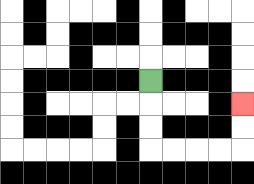{'start': '[6, 3]', 'end': '[10, 4]', 'path_directions': 'D,D,D,R,R,R,R,U,U', 'path_coordinates': '[[6, 3], [6, 4], [6, 5], [6, 6], [7, 6], [8, 6], [9, 6], [10, 6], [10, 5], [10, 4]]'}